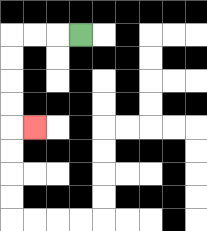{'start': '[3, 1]', 'end': '[1, 5]', 'path_directions': 'L,L,L,D,D,D,D,R', 'path_coordinates': '[[3, 1], [2, 1], [1, 1], [0, 1], [0, 2], [0, 3], [0, 4], [0, 5], [1, 5]]'}